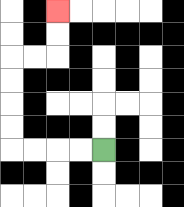{'start': '[4, 6]', 'end': '[2, 0]', 'path_directions': 'L,L,L,L,U,U,U,U,R,R,U,U', 'path_coordinates': '[[4, 6], [3, 6], [2, 6], [1, 6], [0, 6], [0, 5], [0, 4], [0, 3], [0, 2], [1, 2], [2, 2], [2, 1], [2, 0]]'}